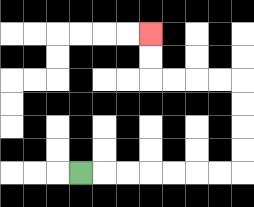{'start': '[3, 7]', 'end': '[6, 1]', 'path_directions': 'R,R,R,R,R,R,R,U,U,U,U,L,L,L,L,U,U', 'path_coordinates': '[[3, 7], [4, 7], [5, 7], [6, 7], [7, 7], [8, 7], [9, 7], [10, 7], [10, 6], [10, 5], [10, 4], [10, 3], [9, 3], [8, 3], [7, 3], [6, 3], [6, 2], [6, 1]]'}